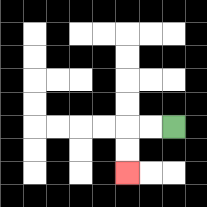{'start': '[7, 5]', 'end': '[5, 7]', 'path_directions': 'L,L,D,D', 'path_coordinates': '[[7, 5], [6, 5], [5, 5], [5, 6], [5, 7]]'}